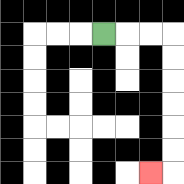{'start': '[4, 1]', 'end': '[6, 7]', 'path_directions': 'R,R,R,D,D,D,D,D,D,L', 'path_coordinates': '[[4, 1], [5, 1], [6, 1], [7, 1], [7, 2], [7, 3], [7, 4], [7, 5], [7, 6], [7, 7], [6, 7]]'}